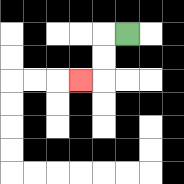{'start': '[5, 1]', 'end': '[3, 3]', 'path_directions': 'L,D,D,L', 'path_coordinates': '[[5, 1], [4, 1], [4, 2], [4, 3], [3, 3]]'}